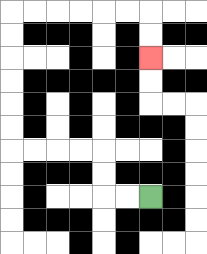{'start': '[6, 8]', 'end': '[6, 2]', 'path_directions': 'L,L,U,U,L,L,L,L,U,U,U,U,U,U,R,R,R,R,R,R,D,D', 'path_coordinates': '[[6, 8], [5, 8], [4, 8], [4, 7], [4, 6], [3, 6], [2, 6], [1, 6], [0, 6], [0, 5], [0, 4], [0, 3], [0, 2], [0, 1], [0, 0], [1, 0], [2, 0], [3, 0], [4, 0], [5, 0], [6, 0], [6, 1], [6, 2]]'}